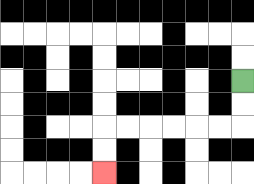{'start': '[10, 3]', 'end': '[4, 7]', 'path_directions': 'D,D,L,L,L,L,L,L,D,D', 'path_coordinates': '[[10, 3], [10, 4], [10, 5], [9, 5], [8, 5], [7, 5], [6, 5], [5, 5], [4, 5], [4, 6], [4, 7]]'}